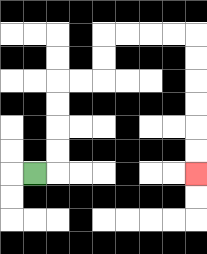{'start': '[1, 7]', 'end': '[8, 7]', 'path_directions': 'R,U,U,U,U,R,R,U,U,R,R,R,R,D,D,D,D,D,D', 'path_coordinates': '[[1, 7], [2, 7], [2, 6], [2, 5], [2, 4], [2, 3], [3, 3], [4, 3], [4, 2], [4, 1], [5, 1], [6, 1], [7, 1], [8, 1], [8, 2], [8, 3], [8, 4], [8, 5], [8, 6], [8, 7]]'}